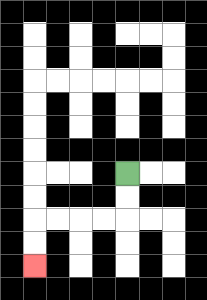{'start': '[5, 7]', 'end': '[1, 11]', 'path_directions': 'D,D,L,L,L,L,D,D', 'path_coordinates': '[[5, 7], [5, 8], [5, 9], [4, 9], [3, 9], [2, 9], [1, 9], [1, 10], [1, 11]]'}